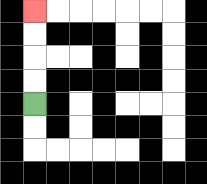{'start': '[1, 4]', 'end': '[1, 0]', 'path_directions': 'U,U,U,U', 'path_coordinates': '[[1, 4], [1, 3], [1, 2], [1, 1], [1, 0]]'}